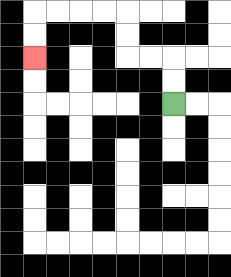{'start': '[7, 4]', 'end': '[1, 2]', 'path_directions': 'U,U,L,L,U,U,L,L,L,L,D,D', 'path_coordinates': '[[7, 4], [7, 3], [7, 2], [6, 2], [5, 2], [5, 1], [5, 0], [4, 0], [3, 0], [2, 0], [1, 0], [1, 1], [1, 2]]'}